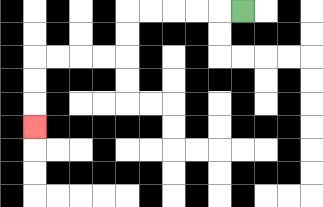{'start': '[10, 0]', 'end': '[1, 5]', 'path_directions': 'L,L,L,L,L,D,D,L,L,L,L,D,D,D', 'path_coordinates': '[[10, 0], [9, 0], [8, 0], [7, 0], [6, 0], [5, 0], [5, 1], [5, 2], [4, 2], [3, 2], [2, 2], [1, 2], [1, 3], [1, 4], [1, 5]]'}